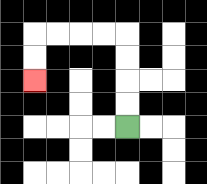{'start': '[5, 5]', 'end': '[1, 3]', 'path_directions': 'U,U,U,U,L,L,L,L,D,D', 'path_coordinates': '[[5, 5], [5, 4], [5, 3], [5, 2], [5, 1], [4, 1], [3, 1], [2, 1], [1, 1], [1, 2], [1, 3]]'}